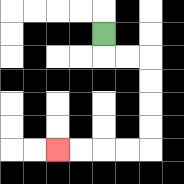{'start': '[4, 1]', 'end': '[2, 6]', 'path_directions': 'D,R,R,D,D,D,D,L,L,L,L', 'path_coordinates': '[[4, 1], [4, 2], [5, 2], [6, 2], [6, 3], [6, 4], [6, 5], [6, 6], [5, 6], [4, 6], [3, 6], [2, 6]]'}